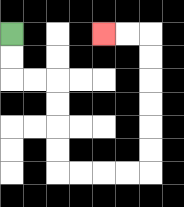{'start': '[0, 1]', 'end': '[4, 1]', 'path_directions': 'D,D,R,R,D,D,D,D,R,R,R,R,U,U,U,U,U,U,L,L', 'path_coordinates': '[[0, 1], [0, 2], [0, 3], [1, 3], [2, 3], [2, 4], [2, 5], [2, 6], [2, 7], [3, 7], [4, 7], [5, 7], [6, 7], [6, 6], [6, 5], [6, 4], [6, 3], [6, 2], [6, 1], [5, 1], [4, 1]]'}